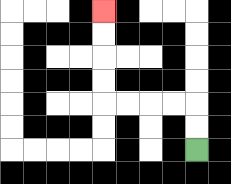{'start': '[8, 6]', 'end': '[4, 0]', 'path_directions': 'U,U,L,L,L,L,U,U,U,U', 'path_coordinates': '[[8, 6], [8, 5], [8, 4], [7, 4], [6, 4], [5, 4], [4, 4], [4, 3], [4, 2], [4, 1], [4, 0]]'}